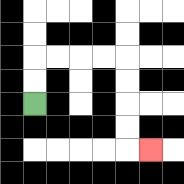{'start': '[1, 4]', 'end': '[6, 6]', 'path_directions': 'U,U,R,R,R,R,D,D,D,D,R', 'path_coordinates': '[[1, 4], [1, 3], [1, 2], [2, 2], [3, 2], [4, 2], [5, 2], [5, 3], [5, 4], [5, 5], [5, 6], [6, 6]]'}